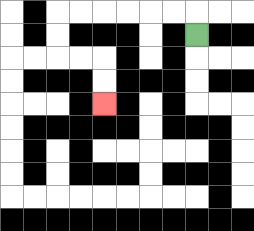{'start': '[8, 1]', 'end': '[4, 4]', 'path_directions': 'U,L,L,L,L,L,L,D,D,R,R,D,D', 'path_coordinates': '[[8, 1], [8, 0], [7, 0], [6, 0], [5, 0], [4, 0], [3, 0], [2, 0], [2, 1], [2, 2], [3, 2], [4, 2], [4, 3], [4, 4]]'}